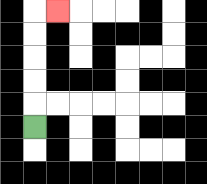{'start': '[1, 5]', 'end': '[2, 0]', 'path_directions': 'U,U,U,U,U,R', 'path_coordinates': '[[1, 5], [1, 4], [1, 3], [1, 2], [1, 1], [1, 0], [2, 0]]'}